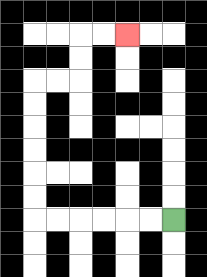{'start': '[7, 9]', 'end': '[5, 1]', 'path_directions': 'L,L,L,L,L,L,U,U,U,U,U,U,R,R,U,U,R,R', 'path_coordinates': '[[7, 9], [6, 9], [5, 9], [4, 9], [3, 9], [2, 9], [1, 9], [1, 8], [1, 7], [1, 6], [1, 5], [1, 4], [1, 3], [2, 3], [3, 3], [3, 2], [3, 1], [4, 1], [5, 1]]'}